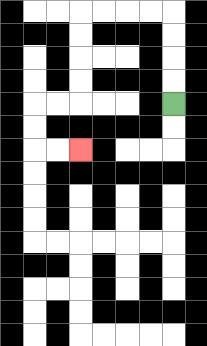{'start': '[7, 4]', 'end': '[3, 6]', 'path_directions': 'U,U,U,U,L,L,L,L,D,D,D,D,L,L,D,D,R,R', 'path_coordinates': '[[7, 4], [7, 3], [7, 2], [7, 1], [7, 0], [6, 0], [5, 0], [4, 0], [3, 0], [3, 1], [3, 2], [3, 3], [3, 4], [2, 4], [1, 4], [1, 5], [1, 6], [2, 6], [3, 6]]'}